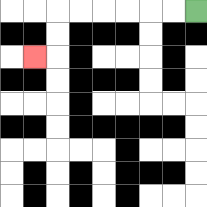{'start': '[8, 0]', 'end': '[1, 2]', 'path_directions': 'L,L,L,L,L,L,D,D,L', 'path_coordinates': '[[8, 0], [7, 0], [6, 0], [5, 0], [4, 0], [3, 0], [2, 0], [2, 1], [2, 2], [1, 2]]'}